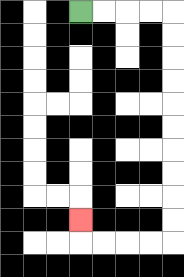{'start': '[3, 0]', 'end': '[3, 9]', 'path_directions': 'R,R,R,R,D,D,D,D,D,D,D,D,D,D,L,L,L,L,U', 'path_coordinates': '[[3, 0], [4, 0], [5, 0], [6, 0], [7, 0], [7, 1], [7, 2], [7, 3], [7, 4], [7, 5], [7, 6], [7, 7], [7, 8], [7, 9], [7, 10], [6, 10], [5, 10], [4, 10], [3, 10], [3, 9]]'}